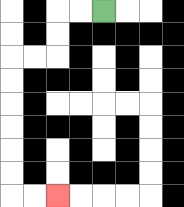{'start': '[4, 0]', 'end': '[2, 8]', 'path_directions': 'L,L,D,D,L,L,D,D,D,D,D,D,R,R', 'path_coordinates': '[[4, 0], [3, 0], [2, 0], [2, 1], [2, 2], [1, 2], [0, 2], [0, 3], [0, 4], [0, 5], [0, 6], [0, 7], [0, 8], [1, 8], [2, 8]]'}